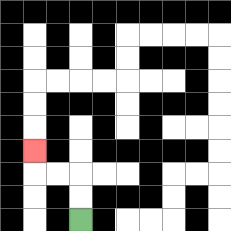{'start': '[3, 9]', 'end': '[1, 6]', 'path_directions': 'U,U,L,L,U', 'path_coordinates': '[[3, 9], [3, 8], [3, 7], [2, 7], [1, 7], [1, 6]]'}